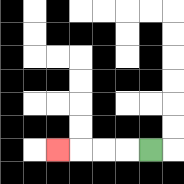{'start': '[6, 6]', 'end': '[2, 6]', 'path_directions': 'L,L,L,L', 'path_coordinates': '[[6, 6], [5, 6], [4, 6], [3, 6], [2, 6]]'}